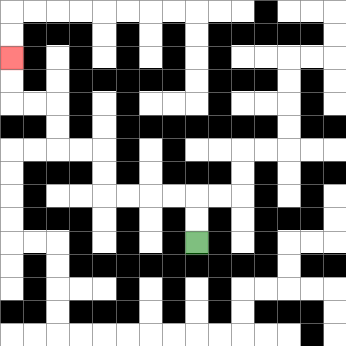{'start': '[8, 10]', 'end': '[0, 2]', 'path_directions': 'U,U,L,L,L,L,U,U,L,L,U,U,L,L,U,U', 'path_coordinates': '[[8, 10], [8, 9], [8, 8], [7, 8], [6, 8], [5, 8], [4, 8], [4, 7], [4, 6], [3, 6], [2, 6], [2, 5], [2, 4], [1, 4], [0, 4], [0, 3], [0, 2]]'}